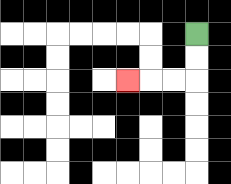{'start': '[8, 1]', 'end': '[5, 3]', 'path_directions': 'D,D,L,L,L', 'path_coordinates': '[[8, 1], [8, 2], [8, 3], [7, 3], [6, 3], [5, 3]]'}